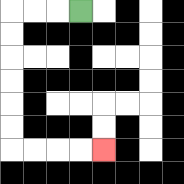{'start': '[3, 0]', 'end': '[4, 6]', 'path_directions': 'L,L,L,D,D,D,D,D,D,R,R,R,R', 'path_coordinates': '[[3, 0], [2, 0], [1, 0], [0, 0], [0, 1], [0, 2], [0, 3], [0, 4], [0, 5], [0, 6], [1, 6], [2, 6], [3, 6], [4, 6]]'}